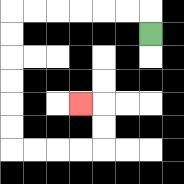{'start': '[6, 1]', 'end': '[3, 4]', 'path_directions': 'U,L,L,L,L,L,L,D,D,D,D,D,D,R,R,R,R,U,U,L', 'path_coordinates': '[[6, 1], [6, 0], [5, 0], [4, 0], [3, 0], [2, 0], [1, 0], [0, 0], [0, 1], [0, 2], [0, 3], [0, 4], [0, 5], [0, 6], [1, 6], [2, 6], [3, 6], [4, 6], [4, 5], [4, 4], [3, 4]]'}